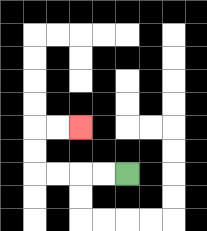{'start': '[5, 7]', 'end': '[3, 5]', 'path_directions': 'L,L,L,L,U,U,R,R', 'path_coordinates': '[[5, 7], [4, 7], [3, 7], [2, 7], [1, 7], [1, 6], [1, 5], [2, 5], [3, 5]]'}